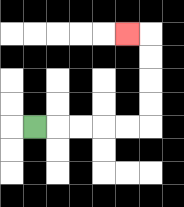{'start': '[1, 5]', 'end': '[5, 1]', 'path_directions': 'R,R,R,R,R,U,U,U,U,L', 'path_coordinates': '[[1, 5], [2, 5], [3, 5], [4, 5], [5, 5], [6, 5], [6, 4], [6, 3], [6, 2], [6, 1], [5, 1]]'}